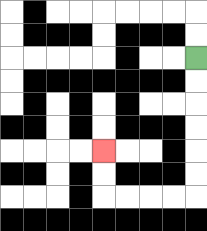{'start': '[8, 2]', 'end': '[4, 6]', 'path_directions': 'D,D,D,D,D,D,L,L,L,L,U,U', 'path_coordinates': '[[8, 2], [8, 3], [8, 4], [8, 5], [8, 6], [8, 7], [8, 8], [7, 8], [6, 8], [5, 8], [4, 8], [4, 7], [4, 6]]'}